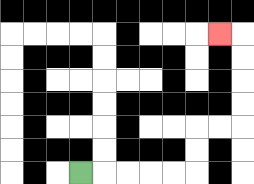{'start': '[3, 7]', 'end': '[9, 1]', 'path_directions': 'R,R,R,R,R,U,U,R,R,U,U,U,U,L', 'path_coordinates': '[[3, 7], [4, 7], [5, 7], [6, 7], [7, 7], [8, 7], [8, 6], [8, 5], [9, 5], [10, 5], [10, 4], [10, 3], [10, 2], [10, 1], [9, 1]]'}